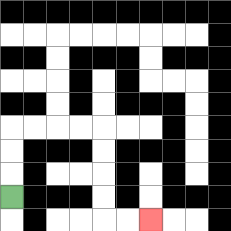{'start': '[0, 8]', 'end': '[6, 9]', 'path_directions': 'U,U,U,R,R,R,R,D,D,D,D,R,R', 'path_coordinates': '[[0, 8], [0, 7], [0, 6], [0, 5], [1, 5], [2, 5], [3, 5], [4, 5], [4, 6], [4, 7], [4, 8], [4, 9], [5, 9], [6, 9]]'}